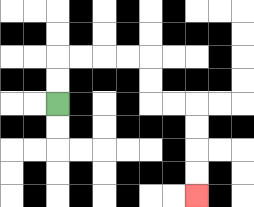{'start': '[2, 4]', 'end': '[8, 8]', 'path_directions': 'U,U,R,R,R,R,D,D,R,R,D,D,D,D', 'path_coordinates': '[[2, 4], [2, 3], [2, 2], [3, 2], [4, 2], [5, 2], [6, 2], [6, 3], [6, 4], [7, 4], [8, 4], [8, 5], [8, 6], [8, 7], [8, 8]]'}